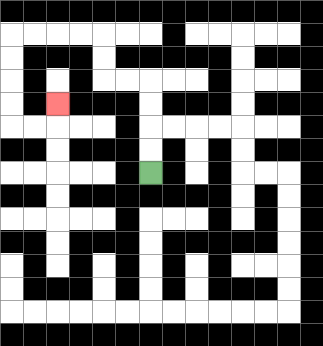{'start': '[6, 7]', 'end': '[2, 4]', 'path_directions': 'U,U,U,U,L,L,U,U,L,L,L,L,D,D,D,D,R,R,U', 'path_coordinates': '[[6, 7], [6, 6], [6, 5], [6, 4], [6, 3], [5, 3], [4, 3], [4, 2], [4, 1], [3, 1], [2, 1], [1, 1], [0, 1], [0, 2], [0, 3], [0, 4], [0, 5], [1, 5], [2, 5], [2, 4]]'}